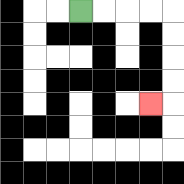{'start': '[3, 0]', 'end': '[6, 4]', 'path_directions': 'R,R,R,R,D,D,D,D,L', 'path_coordinates': '[[3, 0], [4, 0], [5, 0], [6, 0], [7, 0], [7, 1], [7, 2], [7, 3], [7, 4], [6, 4]]'}